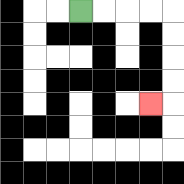{'start': '[3, 0]', 'end': '[6, 4]', 'path_directions': 'R,R,R,R,D,D,D,D,L', 'path_coordinates': '[[3, 0], [4, 0], [5, 0], [6, 0], [7, 0], [7, 1], [7, 2], [7, 3], [7, 4], [6, 4]]'}